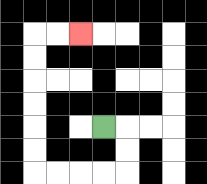{'start': '[4, 5]', 'end': '[3, 1]', 'path_directions': 'R,D,D,L,L,L,L,U,U,U,U,U,U,R,R', 'path_coordinates': '[[4, 5], [5, 5], [5, 6], [5, 7], [4, 7], [3, 7], [2, 7], [1, 7], [1, 6], [1, 5], [1, 4], [1, 3], [1, 2], [1, 1], [2, 1], [3, 1]]'}